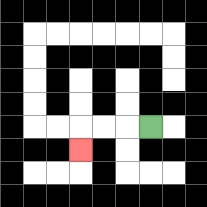{'start': '[6, 5]', 'end': '[3, 6]', 'path_directions': 'L,L,L,D', 'path_coordinates': '[[6, 5], [5, 5], [4, 5], [3, 5], [3, 6]]'}